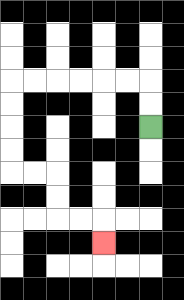{'start': '[6, 5]', 'end': '[4, 10]', 'path_directions': 'U,U,L,L,L,L,L,L,D,D,D,D,R,R,D,D,R,R,D', 'path_coordinates': '[[6, 5], [6, 4], [6, 3], [5, 3], [4, 3], [3, 3], [2, 3], [1, 3], [0, 3], [0, 4], [0, 5], [0, 6], [0, 7], [1, 7], [2, 7], [2, 8], [2, 9], [3, 9], [4, 9], [4, 10]]'}